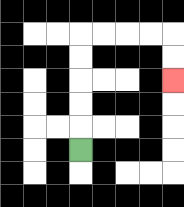{'start': '[3, 6]', 'end': '[7, 3]', 'path_directions': 'U,U,U,U,U,R,R,R,R,D,D', 'path_coordinates': '[[3, 6], [3, 5], [3, 4], [3, 3], [3, 2], [3, 1], [4, 1], [5, 1], [6, 1], [7, 1], [7, 2], [7, 3]]'}